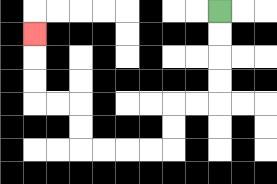{'start': '[9, 0]', 'end': '[1, 1]', 'path_directions': 'D,D,D,D,L,L,D,D,L,L,L,L,U,U,L,L,U,U,U', 'path_coordinates': '[[9, 0], [9, 1], [9, 2], [9, 3], [9, 4], [8, 4], [7, 4], [7, 5], [7, 6], [6, 6], [5, 6], [4, 6], [3, 6], [3, 5], [3, 4], [2, 4], [1, 4], [1, 3], [1, 2], [1, 1]]'}